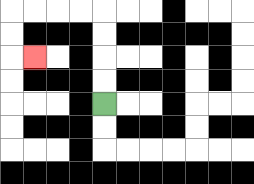{'start': '[4, 4]', 'end': '[1, 2]', 'path_directions': 'U,U,U,U,L,L,L,L,D,D,R', 'path_coordinates': '[[4, 4], [4, 3], [4, 2], [4, 1], [4, 0], [3, 0], [2, 0], [1, 0], [0, 0], [0, 1], [0, 2], [1, 2]]'}